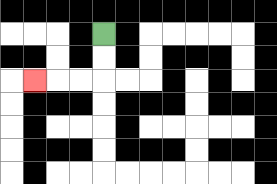{'start': '[4, 1]', 'end': '[1, 3]', 'path_directions': 'D,D,L,L,L', 'path_coordinates': '[[4, 1], [4, 2], [4, 3], [3, 3], [2, 3], [1, 3]]'}